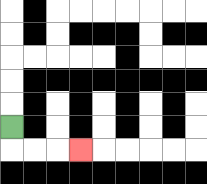{'start': '[0, 5]', 'end': '[3, 6]', 'path_directions': 'D,R,R,R', 'path_coordinates': '[[0, 5], [0, 6], [1, 6], [2, 6], [3, 6]]'}